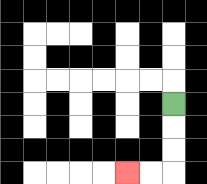{'start': '[7, 4]', 'end': '[5, 7]', 'path_directions': 'D,D,D,L,L', 'path_coordinates': '[[7, 4], [7, 5], [7, 6], [7, 7], [6, 7], [5, 7]]'}